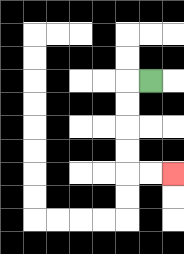{'start': '[6, 3]', 'end': '[7, 7]', 'path_directions': 'L,D,D,D,D,R,R', 'path_coordinates': '[[6, 3], [5, 3], [5, 4], [5, 5], [5, 6], [5, 7], [6, 7], [7, 7]]'}